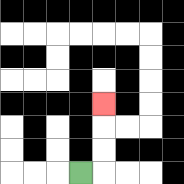{'start': '[3, 7]', 'end': '[4, 4]', 'path_directions': 'R,U,U,U', 'path_coordinates': '[[3, 7], [4, 7], [4, 6], [4, 5], [4, 4]]'}